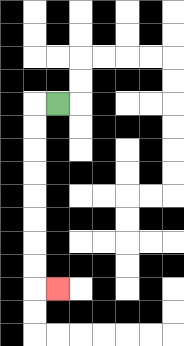{'start': '[2, 4]', 'end': '[2, 12]', 'path_directions': 'L,D,D,D,D,D,D,D,D,R', 'path_coordinates': '[[2, 4], [1, 4], [1, 5], [1, 6], [1, 7], [1, 8], [1, 9], [1, 10], [1, 11], [1, 12], [2, 12]]'}